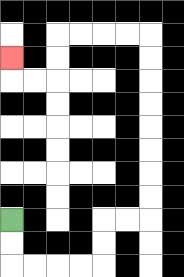{'start': '[0, 9]', 'end': '[0, 2]', 'path_directions': 'D,D,R,R,R,R,U,U,R,R,U,U,U,U,U,U,U,U,L,L,L,L,D,D,L,L,U', 'path_coordinates': '[[0, 9], [0, 10], [0, 11], [1, 11], [2, 11], [3, 11], [4, 11], [4, 10], [4, 9], [5, 9], [6, 9], [6, 8], [6, 7], [6, 6], [6, 5], [6, 4], [6, 3], [6, 2], [6, 1], [5, 1], [4, 1], [3, 1], [2, 1], [2, 2], [2, 3], [1, 3], [0, 3], [0, 2]]'}